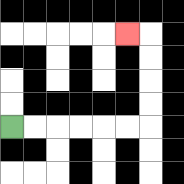{'start': '[0, 5]', 'end': '[5, 1]', 'path_directions': 'R,R,R,R,R,R,U,U,U,U,L', 'path_coordinates': '[[0, 5], [1, 5], [2, 5], [3, 5], [4, 5], [5, 5], [6, 5], [6, 4], [6, 3], [6, 2], [6, 1], [5, 1]]'}